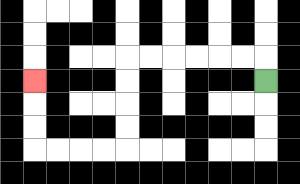{'start': '[11, 3]', 'end': '[1, 3]', 'path_directions': 'U,L,L,L,L,L,L,D,D,D,D,L,L,L,L,U,U,U', 'path_coordinates': '[[11, 3], [11, 2], [10, 2], [9, 2], [8, 2], [7, 2], [6, 2], [5, 2], [5, 3], [5, 4], [5, 5], [5, 6], [4, 6], [3, 6], [2, 6], [1, 6], [1, 5], [1, 4], [1, 3]]'}